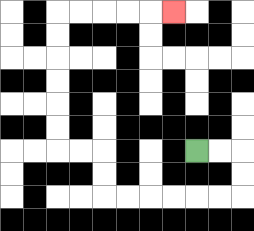{'start': '[8, 6]', 'end': '[7, 0]', 'path_directions': 'R,R,D,D,L,L,L,L,L,L,U,U,L,L,U,U,U,U,U,U,R,R,R,R,R', 'path_coordinates': '[[8, 6], [9, 6], [10, 6], [10, 7], [10, 8], [9, 8], [8, 8], [7, 8], [6, 8], [5, 8], [4, 8], [4, 7], [4, 6], [3, 6], [2, 6], [2, 5], [2, 4], [2, 3], [2, 2], [2, 1], [2, 0], [3, 0], [4, 0], [5, 0], [6, 0], [7, 0]]'}